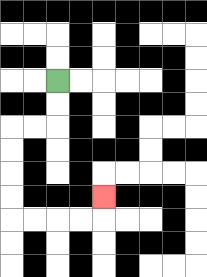{'start': '[2, 3]', 'end': '[4, 8]', 'path_directions': 'D,D,L,L,D,D,D,D,R,R,R,R,U', 'path_coordinates': '[[2, 3], [2, 4], [2, 5], [1, 5], [0, 5], [0, 6], [0, 7], [0, 8], [0, 9], [1, 9], [2, 9], [3, 9], [4, 9], [4, 8]]'}